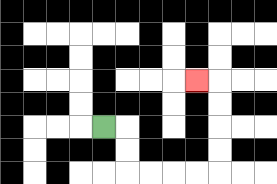{'start': '[4, 5]', 'end': '[8, 3]', 'path_directions': 'R,D,D,R,R,R,R,U,U,U,U,L', 'path_coordinates': '[[4, 5], [5, 5], [5, 6], [5, 7], [6, 7], [7, 7], [8, 7], [9, 7], [9, 6], [9, 5], [9, 4], [9, 3], [8, 3]]'}